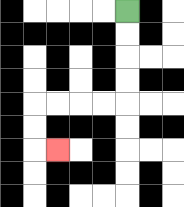{'start': '[5, 0]', 'end': '[2, 6]', 'path_directions': 'D,D,D,D,L,L,L,L,D,D,R', 'path_coordinates': '[[5, 0], [5, 1], [5, 2], [5, 3], [5, 4], [4, 4], [3, 4], [2, 4], [1, 4], [1, 5], [1, 6], [2, 6]]'}